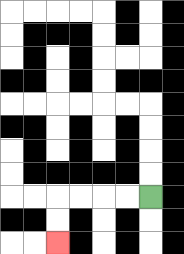{'start': '[6, 8]', 'end': '[2, 10]', 'path_directions': 'L,L,L,L,D,D', 'path_coordinates': '[[6, 8], [5, 8], [4, 8], [3, 8], [2, 8], [2, 9], [2, 10]]'}